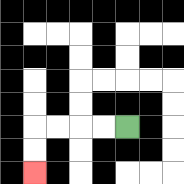{'start': '[5, 5]', 'end': '[1, 7]', 'path_directions': 'L,L,L,L,D,D', 'path_coordinates': '[[5, 5], [4, 5], [3, 5], [2, 5], [1, 5], [1, 6], [1, 7]]'}